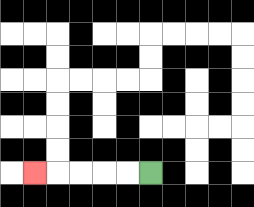{'start': '[6, 7]', 'end': '[1, 7]', 'path_directions': 'L,L,L,L,L', 'path_coordinates': '[[6, 7], [5, 7], [4, 7], [3, 7], [2, 7], [1, 7]]'}